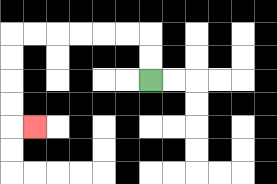{'start': '[6, 3]', 'end': '[1, 5]', 'path_directions': 'U,U,L,L,L,L,L,L,D,D,D,D,R', 'path_coordinates': '[[6, 3], [6, 2], [6, 1], [5, 1], [4, 1], [3, 1], [2, 1], [1, 1], [0, 1], [0, 2], [0, 3], [0, 4], [0, 5], [1, 5]]'}